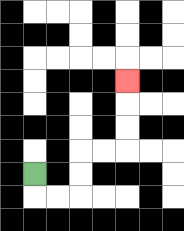{'start': '[1, 7]', 'end': '[5, 3]', 'path_directions': 'D,R,R,U,U,R,R,U,U,U', 'path_coordinates': '[[1, 7], [1, 8], [2, 8], [3, 8], [3, 7], [3, 6], [4, 6], [5, 6], [5, 5], [5, 4], [5, 3]]'}